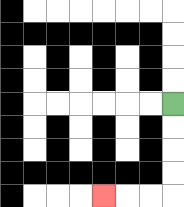{'start': '[7, 4]', 'end': '[4, 8]', 'path_directions': 'D,D,D,D,L,L,L', 'path_coordinates': '[[7, 4], [7, 5], [7, 6], [7, 7], [7, 8], [6, 8], [5, 8], [4, 8]]'}